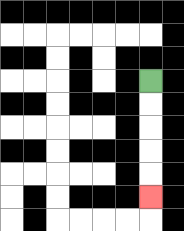{'start': '[6, 3]', 'end': '[6, 8]', 'path_directions': 'D,D,D,D,D', 'path_coordinates': '[[6, 3], [6, 4], [6, 5], [6, 6], [6, 7], [6, 8]]'}